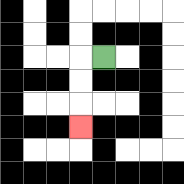{'start': '[4, 2]', 'end': '[3, 5]', 'path_directions': 'L,D,D,D', 'path_coordinates': '[[4, 2], [3, 2], [3, 3], [3, 4], [3, 5]]'}